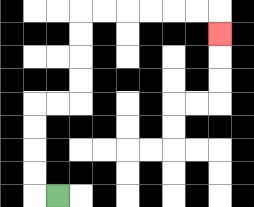{'start': '[2, 8]', 'end': '[9, 1]', 'path_directions': 'L,U,U,U,U,R,R,U,U,U,U,R,R,R,R,R,R,D', 'path_coordinates': '[[2, 8], [1, 8], [1, 7], [1, 6], [1, 5], [1, 4], [2, 4], [3, 4], [3, 3], [3, 2], [3, 1], [3, 0], [4, 0], [5, 0], [6, 0], [7, 0], [8, 0], [9, 0], [9, 1]]'}